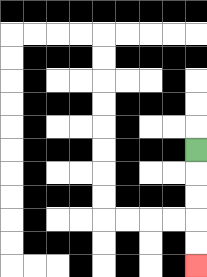{'start': '[8, 6]', 'end': '[8, 11]', 'path_directions': 'D,D,D,D,D', 'path_coordinates': '[[8, 6], [8, 7], [8, 8], [8, 9], [8, 10], [8, 11]]'}